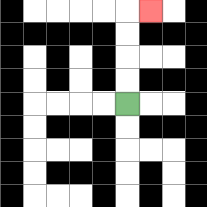{'start': '[5, 4]', 'end': '[6, 0]', 'path_directions': 'U,U,U,U,R', 'path_coordinates': '[[5, 4], [5, 3], [5, 2], [5, 1], [5, 0], [6, 0]]'}